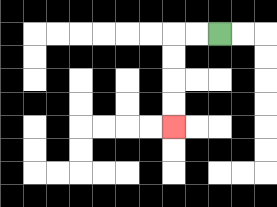{'start': '[9, 1]', 'end': '[7, 5]', 'path_directions': 'L,L,D,D,D,D', 'path_coordinates': '[[9, 1], [8, 1], [7, 1], [7, 2], [7, 3], [7, 4], [7, 5]]'}